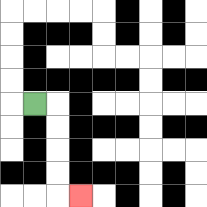{'start': '[1, 4]', 'end': '[3, 8]', 'path_directions': 'R,D,D,D,D,R', 'path_coordinates': '[[1, 4], [2, 4], [2, 5], [2, 6], [2, 7], [2, 8], [3, 8]]'}